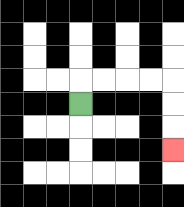{'start': '[3, 4]', 'end': '[7, 6]', 'path_directions': 'U,R,R,R,R,D,D,D', 'path_coordinates': '[[3, 4], [3, 3], [4, 3], [5, 3], [6, 3], [7, 3], [7, 4], [7, 5], [7, 6]]'}